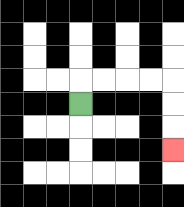{'start': '[3, 4]', 'end': '[7, 6]', 'path_directions': 'U,R,R,R,R,D,D,D', 'path_coordinates': '[[3, 4], [3, 3], [4, 3], [5, 3], [6, 3], [7, 3], [7, 4], [7, 5], [7, 6]]'}